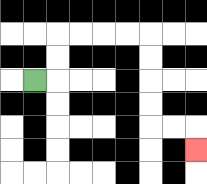{'start': '[1, 3]', 'end': '[8, 6]', 'path_directions': 'R,U,U,R,R,R,R,D,D,D,D,R,R,D', 'path_coordinates': '[[1, 3], [2, 3], [2, 2], [2, 1], [3, 1], [4, 1], [5, 1], [6, 1], [6, 2], [6, 3], [6, 4], [6, 5], [7, 5], [8, 5], [8, 6]]'}